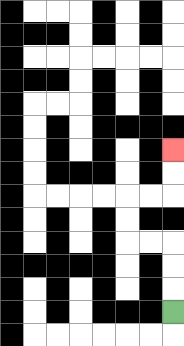{'start': '[7, 13]', 'end': '[7, 6]', 'path_directions': 'U,U,U,L,L,U,U,R,R,U,U', 'path_coordinates': '[[7, 13], [7, 12], [7, 11], [7, 10], [6, 10], [5, 10], [5, 9], [5, 8], [6, 8], [7, 8], [7, 7], [7, 6]]'}